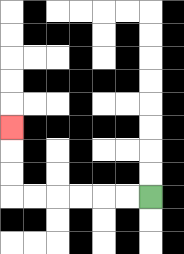{'start': '[6, 8]', 'end': '[0, 5]', 'path_directions': 'L,L,L,L,L,L,U,U,U', 'path_coordinates': '[[6, 8], [5, 8], [4, 8], [3, 8], [2, 8], [1, 8], [0, 8], [0, 7], [0, 6], [0, 5]]'}